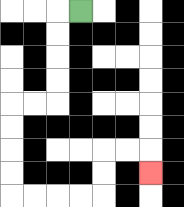{'start': '[3, 0]', 'end': '[6, 7]', 'path_directions': 'L,D,D,D,D,L,L,D,D,D,D,R,R,R,R,U,U,R,R,D', 'path_coordinates': '[[3, 0], [2, 0], [2, 1], [2, 2], [2, 3], [2, 4], [1, 4], [0, 4], [0, 5], [0, 6], [0, 7], [0, 8], [1, 8], [2, 8], [3, 8], [4, 8], [4, 7], [4, 6], [5, 6], [6, 6], [6, 7]]'}